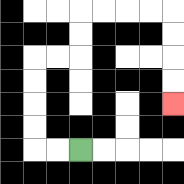{'start': '[3, 6]', 'end': '[7, 4]', 'path_directions': 'L,L,U,U,U,U,R,R,U,U,R,R,R,R,D,D,D,D', 'path_coordinates': '[[3, 6], [2, 6], [1, 6], [1, 5], [1, 4], [1, 3], [1, 2], [2, 2], [3, 2], [3, 1], [3, 0], [4, 0], [5, 0], [6, 0], [7, 0], [7, 1], [7, 2], [7, 3], [7, 4]]'}